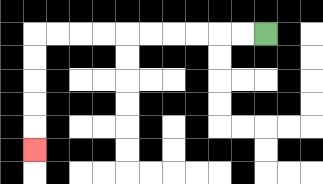{'start': '[11, 1]', 'end': '[1, 6]', 'path_directions': 'L,L,L,L,L,L,L,L,L,L,D,D,D,D,D', 'path_coordinates': '[[11, 1], [10, 1], [9, 1], [8, 1], [7, 1], [6, 1], [5, 1], [4, 1], [3, 1], [2, 1], [1, 1], [1, 2], [1, 3], [1, 4], [1, 5], [1, 6]]'}